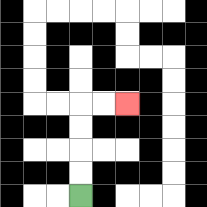{'start': '[3, 8]', 'end': '[5, 4]', 'path_directions': 'U,U,U,U,R,R', 'path_coordinates': '[[3, 8], [3, 7], [3, 6], [3, 5], [3, 4], [4, 4], [5, 4]]'}